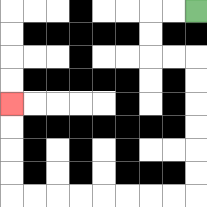{'start': '[8, 0]', 'end': '[0, 4]', 'path_directions': 'L,L,D,D,R,R,D,D,D,D,D,D,L,L,L,L,L,L,L,L,U,U,U,U', 'path_coordinates': '[[8, 0], [7, 0], [6, 0], [6, 1], [6, 2], [7, 2], [8, 2], [8, 3], [8, 4], [8, 5], [8, 6], [8, 7], [8, 8], [7, 8], [6, 8], [5, 8], [4, 8], [3, 8], [2, 8], [1, 8], [0, 8], [0, 7], [0, 6], [0, 5], [0, 4]]'}